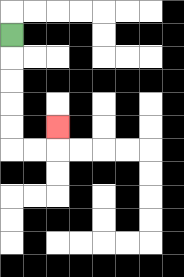{'start': '[0, 1]', 'end': '[2, 5]', 'path_directions': 'D,D,D,D,D,R,R,U', 'path_coordinates': '[[0, 1], [0, 2], [0, 3], [0, 4], [0, 5], [0, 6], [1, 6], [2, 6], [2, 5]]'}